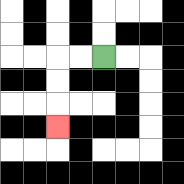{'start': '[4, 2]', 'end': '[2, 5]', 'path_directions': 'L,L,D,D,D', 'path_coordinates': '[[4, 2], [3, 2], [2, 2], [2, 3], [2, 4], [2, 5]]'}